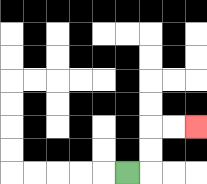{'start': '[5, 7]', 'end': '[8, 5]', 'path_directions': 'R,U,U,R,R', 'path_coordinates': '[[5, 7], [6, 7], [6, 6], [6, 5], [7, 5], [8, 5]]'}